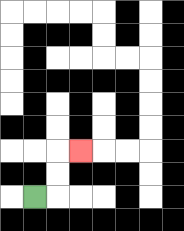{'start': '[1, 8]', 'end': '[3, 6]', 'path_directions': 'R,U,U,R', 'path_coordinates': '[[1, 8], [2, 8], [2, 7], [2, 6], [3, 6]]'}